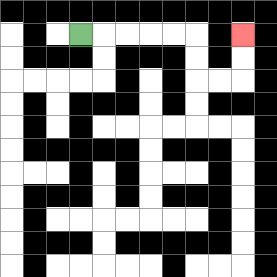{'start': '[3, 1]', 'end': '[10, 1]', 'path_directions': 'R,R,R,R,R,D,D,R,R,U,U', 'path_coordinates': '[[3, 1], [4, 1], [5, 1], [6, 1], [7, 1], [8, 1], [8, 2], [8, 3], [9, 3], [10, 3], [10, 2], [10, 1]]'}